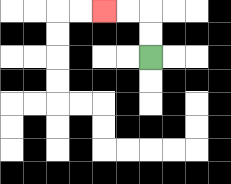{'start': '[6, 2]', 'end': '[4, 0]', 'path_directions': 'U,U,L,L', 'path_coordinates': '[[6, 2], [6, 1], [6, 0], [5, 0], [4, 0]]'}